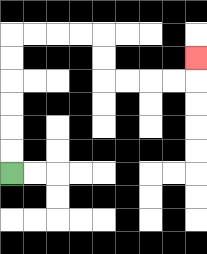{'start': '[0, 7]', 'end': '[8, 2]', 'path_directions': 'U,U,U,U,U,U,R,R,R,R,D,D,R,R,R,R,U', 'path_coordinates': '[[0, 7], [0, 6], [0, 5], [0, 4], [0, 3], [0, 2], [0, 1], [1, 1], [2, 1], [3, 1], [4, 1], [4, 2], [4, 3], [5, 3], [6, 3], [7, 3], [8, 3], [8, 2]]'}